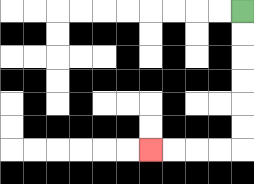{'start': '[10, 0]', 'end': '[6, 6]', 'path_directions': 'D,D,D,D,D,D,L,L,L,L', 'path_coordinates': '[[10, 0], [10, 1], [10, 2], [10, 3], [10, 4], [10, 5], [10, 6], [9, 6], [8, 6], [7, 6], [6, 6]]'}